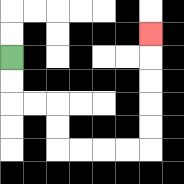{'start': '[0, 2]', 'end': '[6, 1]', 'path_directions': 'D,D,R,R,D,D,R,R,R,R,U,U,U,U,U', 'path_coordinates': '[[0, 2], [0, 3], [0, 4], [1, 4], [2, 4], [2, 5], [2, 6], [3, 6], [4, 6], [5, 6], [6, 6], [6, 5], [6, 4], [6, 3], [6, 2], [6, 1]]'}